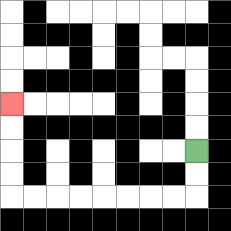{'start': '[8, 6]', 'end': '[0, 4]', 'path_directions': 'D,D,L,L,L,L,L,L,L,L,U,U,U,U', 'path_coordinates': '[[8, 6], [8, 7], [8, 8], [7, 8], [6, 8], [5, 8], [4, 8], [3, 8], [2, 8], [1, 8], [0, 8], [0, 7], [0, 6], [0, 5], [0, 4]]'}